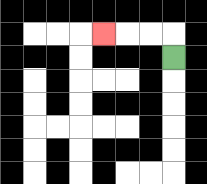{'start': '[7, 2]', 'end': '[4, 1]', 'path_directions': 'U,L,L,L', 'path_coordinates': '[[7, 2], [7, 1], [6, 1], [5, 1], [4, 1]]'}